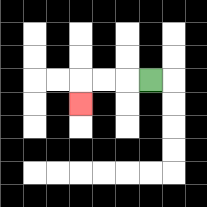{'start': '[6, 3]', 'end': '[3, 4]', 'path_directions': 'L,L,L,D', 'path_coordinates': '[[6, 3], [5, 3], [4, 3], [3, 3], [3, 4]]'}